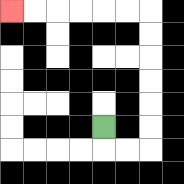{'start': '[4, 5]', 'end': '[0, 0]', 'path_directions': 'D,R,R,U,U,U,U,U,U,L,L,L,L,L,L', 'path_coordinates': '[[4, 5], [4, 6], [5, 6], [6, 6], [6, 5], [6, 4], [6, 3], [6, 2], [6, 1], [6, 0], [5, 0], [4, 0], [3, 0], [2, 0], [1, 0], [0, 0]]'}